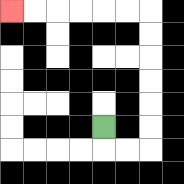{'start': '[4, 5]', 'end': '[0, 0]', 'path_directions': 'D,R,R,U,U,U,U,U,U,L,L,L,L,L,L', 'path_coordinates': '[[4, 5], [4, 6], [5, 6], [6, 6], [6, 5], [6, 4], [6, 3], [6, 2], [6, 1], [6, 0], [5, 0], [4, 0], [3, 0], [2, 0], [1, 0], [0, 0]]'}